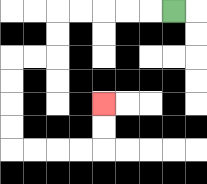{'start': '[7, 0]', 'end': '[4, 4]', 'path_directions': 'L,L,L,L,L,D,D,L,L,D,D,D,D,R,R,R,R,U,U', 'path_coordinates': '[[7, 0], [6, 0], [5, 0], [4, 0], [3, 0], [2, 0], [2, 1], [2, 2], [1, 2], [0, 2], [0, 3], [0, 4], [0, 5], [0, 6], [1, 6], [2, 6], [3, 6], [4, 6], [4, 5], [4, 4]]'}